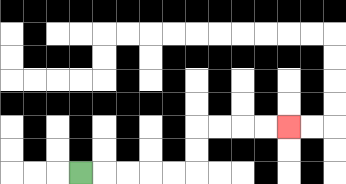{'start': '[3, 7]', 'end': '[12, 5]', 'path_directions': 'R,R,R,R,R,U,U,R,R,R,R', 'path_coordinates': '[[3, 7], [4, 7], [5, 7], [6, 7], [7, 7], [8, 7], [8, 6], [8, 5], [9, 5], [10, 5], [11, 5], [12, 5]]'}